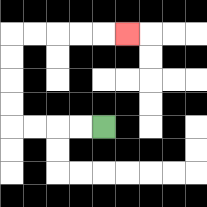{'start': '[4, 5]', 'end': '[5, 1]', 'path_directions': 'L,L,L,L,U,U,U,U,R,R,R,R,R', 'path_coordinates': '[[4, 5], [3, 5], [2, 5], [1, 5], [0, 5], [0, 4], [0, 3], [0, 2], [0, 1], [1, 1], [2, 1], [3, 1], [4, 1], [5, 1]]'}